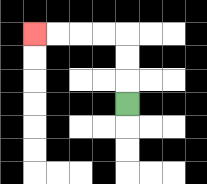{'start': '[5, 4]', 'end': '[1, 1]', 'path_directions': 'U,U,U,L,L,L,L', 'path_coordinates': '[[5, 4], [5, 3], [5, 2], [5, 1], [4, 1], [3, 1], [2, 1], [1, 1]]'}